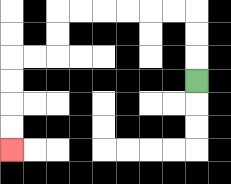{'start': '[8, 3]', 'end': '[0, 6]', 'path_directions': 'U,U,U,L,L,L,L,L,L,D,D,L,L,D,D,D,D', 'path_coordinates': '[[8, 3], [8, 2], [8, 1], [8, 0], [7, 0], [6, 0], [5, 0], [4, 0], [3, 0], [2, 0], [2, 1], [2, 2], [1, 2], [0, 2], [0, 3], [0, 4], [0, 5], [0, 6]]'}